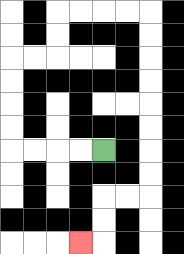{'start': '[4, 6]', 'end': '[3, 10]', 'path_directions': 'L,L,L,L,U,U,U,U,R,R,U,U,R,R,R,R,D,D,D,D,D,D,D,D,L,L,D,D,L', 'path_coordinates': '[[4, 6], [3, 6], [2, 6], [1, 6], [0, 6], [0, 5], [0, 4], [0, 3], [0, 2], [1, 2], [2, 2], [2, 1], [2, 0], [3, 0], [4, 0], [5, 0], [6, 0], [6, 1], [6, 2], [6, 3], [6, 4], [6, 5], [6, 6], [6, 7], [6, 8], [5, 8], [4, 8], [4, 9], [4, 10], [3, 10]]'}